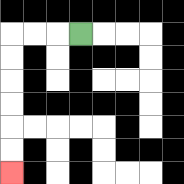{'start': '[3, 1]', 'end': '[0, 7]', 'path_directions': 'L,L,L,D,D,D,D,D,D', 'path_coordinates': '[[3, 1], [2, 1], [1, 1], [0, 1], [0, 2], [0, 3], [0, 4], [0, 5], [0, 6], [0, 7]]'}